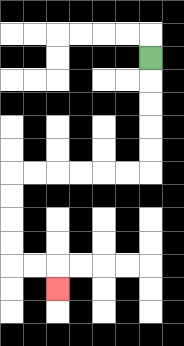{'start': '[6, 2]', 'end': '[2, 12]', 'path_directions': 'D,D,D,D,D,L,L,L,L,L,L,D,D,D,D,R,R,D', 'path_coordinates': '[[6, 2], [6, 3], [6, 4], [6, 5], [6, 6], [6, 7], [5, 7], [4, 7], [3, 7], [2, 7], [1, 7], [0, 7], [0, 8], [0, 9], [0, 10], [0, 11], [1, 11], [2, 11], [2, 12]]'}